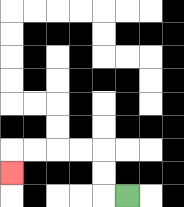{'start': '[5, 8]', 'end': '[0, 7]', 'path_directions': 'L,U,U,L,L,L,L,D', 'path_coordinates': '[[5, 8], [4, 8], [4, 7], [4, 6], [3, 6], [2, 6], [1, 6], [0, 6], [0, 7]]'}